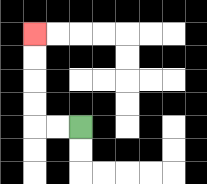{'start': '[3, 5]', 'end': '[1, 1]', 'path_directions': 'L,L,U,U,U,U', 'path_coordinates': '[[3, 5], [2, 5], [1, 5], [1, 4], [1, 3], [1, 2], [1, 1]]'}